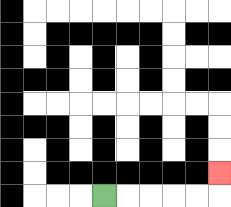{'start': '[4, 8]', 'end': '[9, 7]', 'path_directions': 'R,R,R,R,R,U', 'path_coordinates': '[[4, 8], [5, 8], [6, 8], [7, 8], [8, 8], [9, 8], [9, 7]]'}